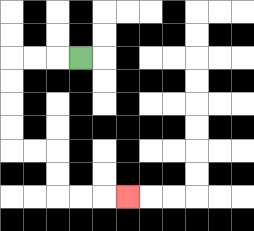{'start': '[3, 2]', 'end': '[5, 8]', 'path_directions': 'L,L,L,D,D,D,D,R,R,D,D,R,R,R', 'path_coordinates': '[[3, 2], [2, 2], [1, 2], [0, 2], [0, 3], [0, 4], [0, 5], [0, 6], [1, 6], [2, 6], [2, 7], [2, 8], [3, 8], [4, 8], [5, 8]]'}